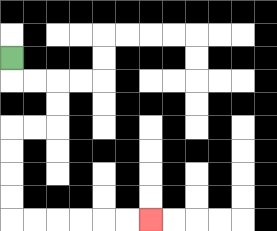{'start': '[0, 2]', 'end': '[6, 9]', 'path_directions': 'D,R,R,D,D,L,L,D,D,D,D,R,R,R,R,R,R', 'path_coordinates': '[[0, 2], [0, 3], [1, 3], [2, 3], [2, 4], [2, 5], [1, 5], [0, 5], [0, 6], [0, 7], [0, 8], [0, 9], [1, 9], [2, 9], [3, 9], [4, 9], [5, 9], [6, 9]]'}